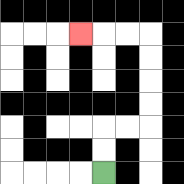{'start': '[4, 7]', 'end': '[3, 1]', 'path_directions': 'U,U,R,R,U,U,U,U,L,L,L', 'path_coordinates': '[[4, 7], [4, 6], [4, 5], [5, 5], [6, 5], [6, 4], [6, 3], [6, 2], [6, 1], [5, 1], [4, 1], [3, 1]]'}